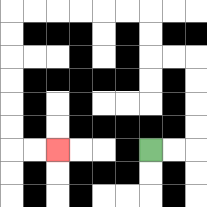{'start': '[6, 6]', 'end': '[2, 6]', 'path_directions': 'R,R,U,U,U,U,L,L,U,U,L,L,L,L,L,L,D,D,D,D,D,D,R,R', 'path_coordinates': '[[6, 6], [7, 6], [8, 6], [8, 5], [8, 4], [8, 3], [8, 2], [7, 2], [6, 2], [6, 1], [6, 0], [5, 0], [4, 0], [3, 0], [2, 0], [1, 0], [0, 0], [0, 1], [0, 2], [0, 3], [0, 4], [0, 5], [0, 6], [1, 6], [2, 6]]'}